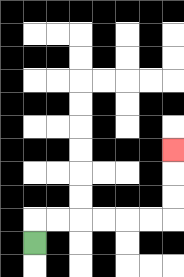{'start': '[1, 10]', 'end': '[7, 6]', 'path_directions': 'U,R,R,R,R,R,R,U,U,U', 'path_coordinates': '[[1, 10], [1, 9], [2, 9], [3, 9], [4, 9], [5, 9], [6, 9], [7, 9], [7, 8], [7, 7], [7, 6]]'}